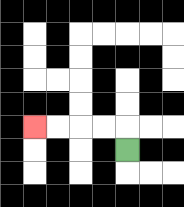{'start': '[5, 6]', 'end': '[1, 5]', 'path_directions': 'U,L,L,L,L', 'path_coordinates': '[[5, 6], [5, 5], [4, 5], [3, 5], [2, 5], [1, 5]]'}